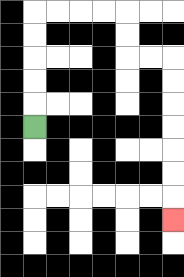{'start': '[1, 5]', 'end': '[7, 9]', 'path_directions': 'U,U,U,U,U,R,R,R,R,D,D,R,R,D,D,D,D,D,D,D', 'path_coordinates': '[[1, 5], [1, 4], [1, 3], [1, 2], [1, 1], [1, 0], [2, 0], [3, 0], [4, 0], [5, 0], [5, 1], [5, 2], [6, 2], [7, 2], [7, 3], [7, 4], [7, 5], [7, 6], [7, 7], [7, 8], [7, 9]]'}